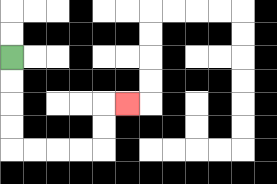{'start': '[0, 2]', 'end': '[5, 4]', 'path_directions': 'D,D,D,D,R,R,R,R,U,U,R', 'path_coordinates': '[[0, 2], [0, 3], [0, 4], [0, 5], [0, 6], [1, 6], [2, 6], [3, 6], [4, 6], [4, 5], [4, 4], [5, 4]]'}